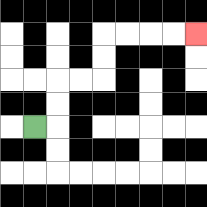{'start': '[1, 5]', 'end': '[8, 1]', 'path_directions': 'R,U,U,R,R,U,U,R,R,R,R', 'path_coordinates': '[[1, 5], [2, 5], [2, 4], [2, 3], [3, 3], [4, 3], [4, 2], [4, 1], [5, 1], [6, 1], [7, 1], [8, 1]]'}